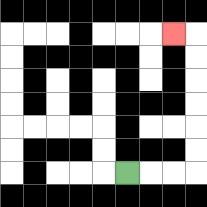{'start': '[5, 7]', 'end': '[7, 1]', 'path_directions': 'R,R,R,U,U,U,U,U,U,L', 'path_coordinates': '[[5, 7], [6, 7], [7, 7], [8, 7], [8, 6], [8, 5], [8, 4], [8, 3], [8, 2], [8, 1], [7, 1]]'}